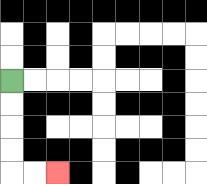{'start': '[0, 3]', 'end': '[2, 7]', 'path_directions': 'D,D,D,D,R,R', 'path_coordinates': '[[0, 3], [0, 4], [0, 5], [0, 6], [0, 7], [1, 7], [2, 7]]'}